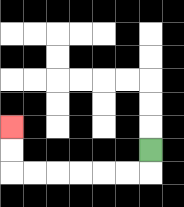{'start': '[6, 6]', 'end': '[0, 5]', 'path_directions': 'D,L,L,L,L,L,L,U,U', 'path_coordinates': '[[6, 6], [6, 7], [5, 7], [4, 7], [3, 7], [2, 7], [1, 7], [0, 7], [0, 6], [0, 5]]'}